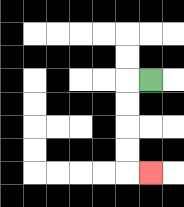{'start': '[6, 3]', 'end': '[6, 7]', 'path_directions': 'L,D,D,D,D,R', 'path_coordinates': '[[6, 3], [5, 3], [5, 4], [5, 5], [5, 6], [5, 7], [6, 7]]'}